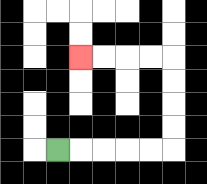{'start': '[2, 6]', 'end': '[3, 2]', 'path_directions': 'R,R,R,R,R,U,U,U,U,L,L,L,L', 'path_coordinates': '[[2, 6], [3, 6], [4, 6], [5, 6], [6, 6], [7, 6], [7, 5], [7, 4], [7, 3], [7, 2], [6, 2], [5, 2], [4, 2], [3, 2]]'}